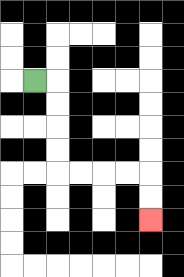{'start': '[1, 3]', 'end': '[6, 9]', 'path_directions': 'R,D,D,D,D,R,R,R,R,D,D', 'path_coordinates': '[[1, 3], [2, 3], [2, 4], [2, 5], [2, 6], [2, 7], [3, 7], [4, 7], [5, 7], [6, 7], [6, 8], [6, 9]]'}